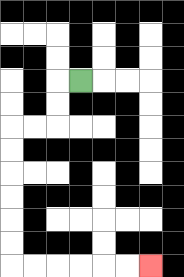{'start': '[3, 3]', 'end': '[6, 11]', 'path_directions': 'L,D,D,L,L,D,D,D,D,D,D,R,R,R,R,R,R', 'path_coordinates': '[[3, 3], [2, 3], [2, 4], [2, 5], [1, 5], [0, 5], [0, 6], [0, 7], [0, 8], [0, 9], [0, 10], [0, 11], [1, 11], [2, 11], [3, 11], [4, 11], [5, 11], [6, 11]]'}